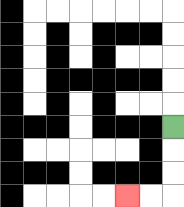{'start': '[7, 5]', 'end': '[5, 8]', 'path_directions': 'D,D,D,L,L', 'path_coordinates': '[[7, 5], [7, 6], [7, 7], [7, 8], [6, 8], [5, 8]]'}